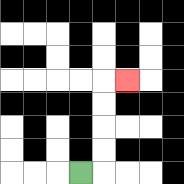{'start': '[3, 7]', 'end': '[5, 3]', 'path_directions': 'R,U,U,U,U,R', 'path_coordinates': '[[3, 7], [4, 7], [4, 6], [4, 5], [4, 4], [4, 3], [5, 3]]'}